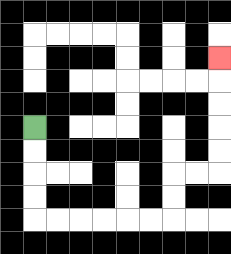{'start': '[1, 5]', 'end': '[9, 2]', 'path_directions': 'D,D,D,D,R,R,R,R,R,R,U,U,R,R,U,U,U,U,U', 'path_coordinates': '[[1, 5], [1, 6], [1, 7], [1, 8], [1, 9], [2, 9], [3, 9], [4, 9], [5, 9], [6, 9], [7, 9], [7, 8], [7, 7], [8, 7], [9, 7], [9, 6], [9, 5], [9, 4], [9, 3], [9, 2]]'}